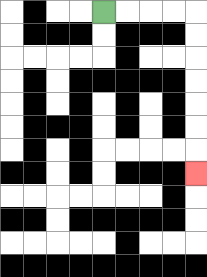{'start': '[4, 0]', 'end': '[8, 7]', 'path_directions': 'R,R,R,R,D,D,D,D,D,D,D', 'path_coordinates': '[[4, 0], [5, 0], [6, 0], [7, 0], [8, 0], [8, 1], [8, 2], [8, 3], [8, 4], [8, 5], [8, 6], [8, 7]]'}